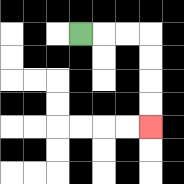{'start': '[3, 1]', 'end': '[6, 5]', 'path_directions': 'R,R,R,D,D,D,D', 'path_coordinates': '[[3, 1], [4, 1], [5, 1], [6, 1], [6, 2], [6, 3], [6, 4], [6, 5]]'}